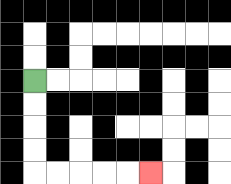{'start': '[1, 3]', 'end': '[6, 7]', 'path_directions': 'D,D,D,D,R,R,R,R,R', 'path_coordinates': '[[1, 3], [1, 4], [1, 5], [1, 6], [1, 7], [2, 7], [3, 7], [4, 7], [5, 7], [6, 7]]'}